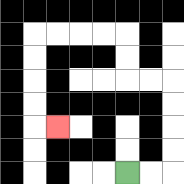{'start': '[5, 7]', 'end': '[2, 5]', 'path_directions': 'R,R,U,U,U,U,L,L,U,U,L,L,L,L,D,D,D,D,R', 'path_coordinates': '[[5, 7], [6, 7], [7, 7], [7, 6], [7, 5], [7, 4], [7, 3], [6, 3], [5, 3], [5, 2], [5, 1], [4, 1], [3, 1], [2, 1], [1, 1], [1, 2], [1, 3], [1, 4], [1, 5], [2, 5]]'}